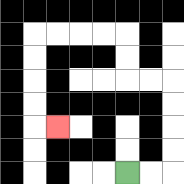{'start': '[5, 7]', 'end': '[2, 5]', 'path_directions': 'R,R,U,U,U,U,L,L,U,U,L,L,L,L,D,D,D,D,R', 'path_coordinates': '[[5, 7], [6, 7], [7, 7], [7, 6], [7, 5], [7, 4], [7, 3], [6, 3], [5, 3], [5, 2], [5, 1], [4, 1], [3, 1], [2, 1], [1, 1], [1, 2], [1, 3], [1, 4], [1, 5], [2, 5]]'}